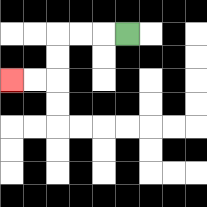{'start': '[5, 1]', 'end': '[0, 3]', 'path_directions': 'L,L,L,D,D,L,L', 'path_coordinates': '[[5, 1], [4, 1], [3, 1], [2, 1], [2, 2], [2, 3], [1, 3], [0, 3]]'}